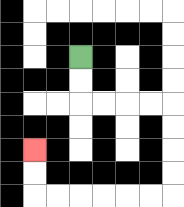{'start': '[3, 2]', 'end': '[1, 6]', 'path_directions': 'D,D,R,R,R,R,D,D,D,D,L,L,L,L,L,L,U,U', 'path_coordinates': '[[3, 2], [3, 3], [3, 4], [4, 4], [5, 4], [6, 4], [7, 4], [7, 5], [7, 6], [7, 7], [7, 8], [6, 8], [5, 8], [4, 8], [3, 8], [2, 8], [1, 8], [1, 7], [1, 6]]'}